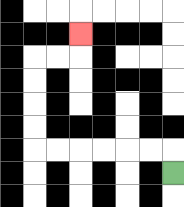{'start': '[7, 7]', 'end': '[3, 1]', 'path_directions': 'U,L,L,L,L,L,L,U,U,U,U,R,R,U', 'path_coordinates': '[[7, 7], [7, 6], [6, 6], [5, 6], [4, 6], [3, 6], [2, 6], [1, 6], [1, 5], [1, 4], [1, 3], [1, 2], [2, 2], [3, 2], [3, 1]]'}